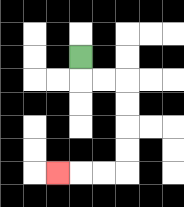{'start': '[3, 2]', 'end': '[2, 7]', 'path_directions': 'D,R,R,D,D,D,D,L,L,L', 'path_coordinates': '[[3, 2], [3, 3], [4, 3], [5, 3], [5, 4], [5, 5], [5, 6], [5, 7], [4, 7], [3, 7], [2, 7]]'}